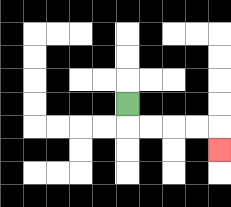{'start': '[5, 4]', 'end': '[9, 6]', 'path_directions': 'D,R,R,R,R,D', 'path_coordinates': '[[5, 4], [5, 5], [6, 5], [7, 5], [8, 5], [9, 5], [9, 6]]'}